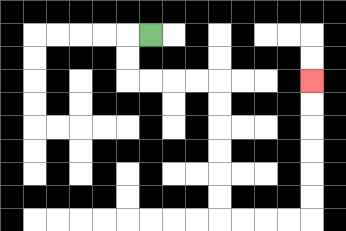{'start': '[6, 1]', 'end': '[13, 3]', 'path_directions': 'L,D,D,R,R,R,R,D,D,D,D,D,D,R,R,R,R,U,U,U,U,U,U', 'path_coordinates': '[[6, 1], [5, 1], [5, 2], [5, 3], [6, 3], [7, 3], [8, 3], [9, 3], [9, 4], [9, 5], [9, 6], [9, 7], [9, 8], [9, 9], [10, 9], [11, 9], [12, 9], [13, 9], [13, 8], [13, 7], [13, 6], [13, 5], [13, 4], [13, 3]]'}